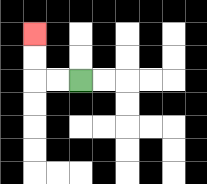{'start': '[3, 3]', 'end': '[1, 1]', 'path_directions': 'L,L,U,U', 'path_coordinates': '[[3, 3], [2, 3], [1, 3], [1, 2], [1, 1]]'}